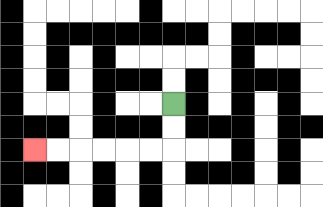{'start': '[7, 4]', 'end': '[1, 6]', 'path_directions': 'D,D,L,L,L,L,L,L', 'path_coordinates': '[[7, 4], [7, 5], [7, 6], [6, 6], [5, 6], [4, 6], [3, 6], [2, 6], [1, 6]]'}